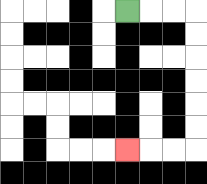{'start': '[5, 0]', 'end': '[5, 6]', 'path_directions': 'R,R,R,D,D,D,D,D,D,L,L,L', 'path_coordinates': '[[5, 0], [6, 0], [7, 0], [8, 0], [8, 1], [8, 2], [8, 3], [8, 4], [8, 5], [8, 6], [7, 6], [6, 6], [5, 6]]'}